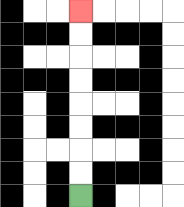{'start': '[3, 8]', 'end': '[3, 0]', 'path_directions': 'U,U,U,U,U,U,U,U', 'path_coordinates': '[[3, 8], [3, 7], [3, 6], [3, 5], [3, 4], [3, 3], [3, 2], [3, 1], [3, 0]]'}